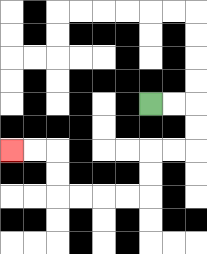{'start': '[6, 4]', 'end': '[0, 6]', 'path_directions': 'R,R,D,D,L,L,D,D,L,L,L,L,U,U,L,L', 'path_coordinates': '[[6, 4], [7, 4], [8, 4], [8, 5], [8, 6], [7, 6], [6, 6], [6, 7], [6, 8], [5, 8], [4, 8], [3, 8], [2, 8], [2, 7], [2, 6], [1, 6], [0, 6]]'}